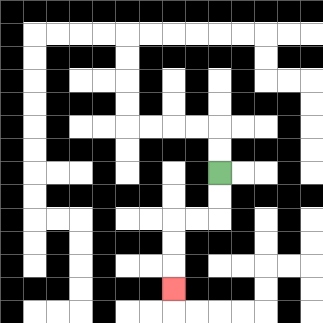{'start': '[9, 7]', 'end': '[7, 12]', 'path_directions': 'D,D,L,L,D,D,D', 'path_coordinates': '[[9, 7], [9, 8], [9, 9], [8, 9], [7, 9], [7, 10], [7, 11], [7, 12]]'}